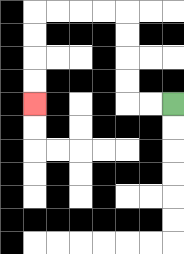{'start': '[7, 4]', 'end': '[1, 4]', 'path_directions': 'L,L,U,U,U,U,L,L,L,L,D,D,D,D', 'path_coordinates': '[[7, 4], [6, 4], [5, 4], [5, 3], [5, 2], [5, 1], [5, 0], [4, 0], [3, 0], [2, 0], [1, 0], [1, 1], [1, 2], [1, 3], [1, 4]]'}